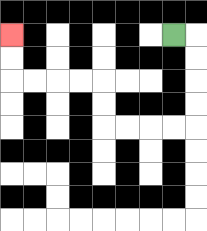{'start': '[7, 1]', 'end': '[0, 1]', 'path_directions': 'R,D,D,D,D,L,L,L,L,U,U,L,L,L,L,U,U', 'path_coordinates': '[[7, 1], [8, 1], [8, 2], [8, 3], [8, 4], [8, 5], [7, 5], [6, 5], [5, 5], [4, 5], [4, 4], [4, 3], [3, 3], [2, 3], [1, 3], [0, 3], [0, 2], [0, 1]]'}